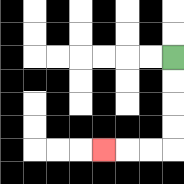{'start': '[7, 2]', 'end': '[4, 6]', 'path_directions': 'D,D,D,D,L,L,L', 'path_coordinates': '[[7, 2], [7, 3], [7, 4], [7, 5], [7, 6], [6, 6], [5, 6], [4, 6]]'}